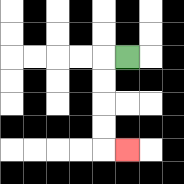{'start': '[5, 2]', 'end': '[5, 6]', 'path_directions': 'L,D,D,D,D,R', 'path_coordinates': '[[5, 2], [4, 2], [4, 3], [4, 4], [4, 5], [4, 6], [5, 6]]'}